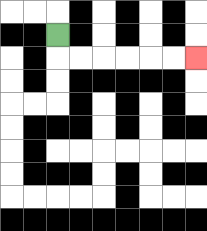{'start': '[2, 1]', 'end': '[8, 2]', 'path_directions': 'D,R,R,R,R,R,R', 'path_coordinates': '[[2, 1], [2, 2], [3, 2], [4, 2], [5, 2], [6, 2], [7, 2], [8, 2]]'}